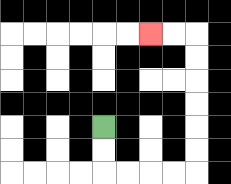{'start': '[4, 5]', 'end': '[6, 1]', 'path_directions': 'D,D,R,R,R,R,U,U,U,U,U,U,L,L', 'path_coordinates': '[[4, 5], [4, 6], [4, 7], [5, 7], [6, 7], [7, 7], [8, 7], [8, 6], [8, 5], [8, 4], [8, 3], [8, 2], [8, 1], [7, 1], [6, 1]]'}